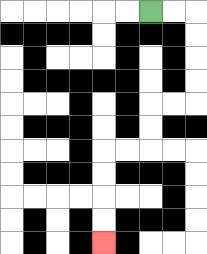{'start': '[6, 0]', 'end': '[4, 10]', 'path_directions': 'R,R,D,D,D,D,L,L,D,D,L,L,D,D,D,D', 'path_coordinates': '[[6, 0], [7, 0], [8, 0], [8, 1], [8, 2], [8, 3], [8, 4], [7, 4], [6, 4], [6, 5], [6, 6], [5, 6], [4, 6], [4, 7], [4, 8], [4, 9], [4, 10]]'}